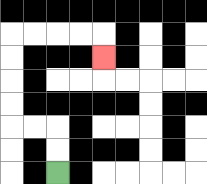{'start': '[2, 7]', 'end': '[4, 2]', 'path_directions': 'U,U,L,L,U,U,U,U,R,R,R,R,D', 'path_coordinates': '[[2, 7], [2, 6], [2, 5], [1, 5], [0, 5], [0, 4], [0, 3], [0, 2], [0, 1], [1, 1], [2, 1], [3, 1], [4, 1], [4, 2]]'}